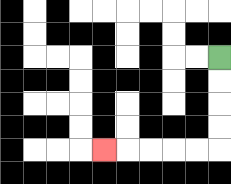{'start': '[9, 2]', 'end': '[4, 6]', 'path_directions': 'D,D,D,D,L,L,L,L,L', 'path_coordinates': '[[9, 2], [9, 3], [9, 4], [9, 5], [9, 6], [8, 6], [7, 6], [6, 6], [5, 6], [4, 6]]'}